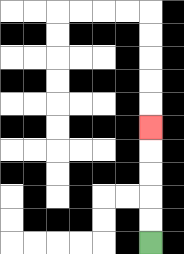{'start': '[6, 10]', 'end': '[6, 5]', 'path_directions': 'U,U,U,U,U', 'path_coordinates': '[[6, 10], [6, 9], [6, 8], [6, 7], [6, 6], [6, 5]]'}